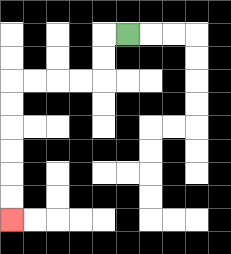{'start': '[5, 1]', 'end': '[0, 9]', 'path_directions': 'L,D,D,L,L,L,L,D,D,D,D,D,D', 'path_coordinates': '[[5, 1], [4, 1], [4, 2], [4, 3], [3, 3], [2, 3], [1, 3], [0, 3], [0, 4], [0, 5], [0, 6], [0, 7], [0, 8], [0, 9]]'}